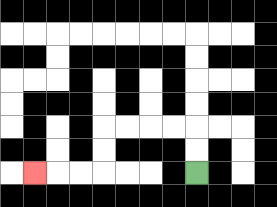{'start': '[8, 7]', 'end': '[1, 7]', 'path_directions': 'U,U,L,L,L,L,D,D,L,L,L', 'path_coordinates': '[[8, 7], [8, 6], [8, 5], [7, 5], [6, 5], [5, 5], [4, 5], [4, 6], [4, 7], [3, 7], [2, 7], [1, 7]]'}